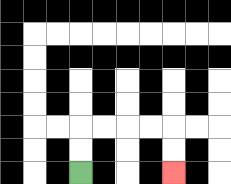{'start': '[3, 7]', 'end': '[7, 7]', 'path_directions': 'U,U,R,R,R,R,D,D', 'path_coordinates': '[[3, 7], [3, 6], [3, 5], [4, 5], [5, 5], [6, 5], [7, 5], [7, 6], [7, 7]]'}